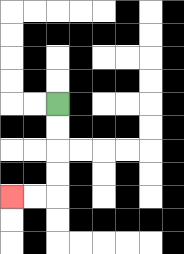{'start': '[2, 4]', 'end': '[0, 8]', 'path_directions': 'D,D,D,D,L,L', 'path_coordinates': '[[2, 4], [2, 5], [2, 6], [2, 7], [2, 8], [1, 8], [0, 8]]'}